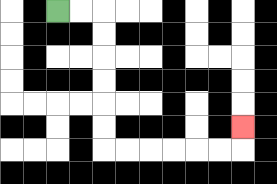{'start': '[2, 0]', 'end': '[10, 5]', 'path_directions': 'R,R,D,D,D,D,D,D,R,R,R,R,R,R,U', 'path_coordinates': '[[2, 0], [3, 0], [4, 0], [4, 1], [4, 2], [4, 3], [4, 4], [4, 5], [4, 6], [5, 6], [6, 6], [7, 6], [8, 6], [9, 6], [10, 6], [10, 5]]'}